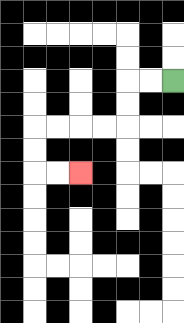{'start': '[7, 3]', 'end': '[3, 7]', 'path_directions': 'L,L,D,D,L,L,L,L,D,D,R,R', 'path_coordinates': '[[7, 3], [6, 3], [5, 3], [5, 4], [5, 5], [4, 5], [3, 5], [2, 5], [1, 5], [1, 6], [1, 7], [2, 7], [3, 7]]'}